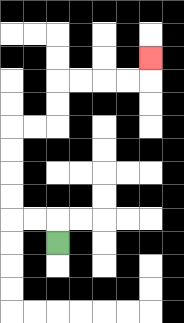{'start': '[2, 10]', 'end': '[6, 2]', 'path_directions': 'U,L,L,U,U,U,U,R,R,U,U,R,R,R,R,U', 'path_coordinates': '[[2, 10], [2, 9], [1, 9], [0, 9], [0, 8], [0, 7], [0, 6], [0, 5], [1, 5], [2, 5], [2, 4], [2, 3], [3, 3], [4, 3], [5, 3], [6, 3], [6, 2]]'}